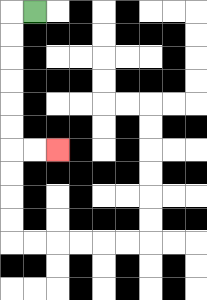{'start': '[1, 0]', 'end': '[2, 6]', 'path_directions': 'L,D,D,D,D,D,D,R,R', 'path_coordinates': '[[1, 0], [0, 0], [0, 1], [0, 2], [0, 3], [0, 4], [0, 5], [0, 6], [1, 6], [2, 6]]'}